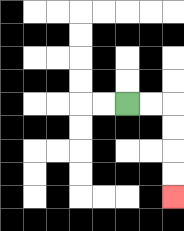{'start': '[5, 4]', 'end': '[7, 8]', 'path_directions': 'R,R,D,D,D,D', 'path_coordinates': '[[5, 4], [6, 4], [7, 4], [7, 5], [7, 6], [7, 7], [7, 8]]'}